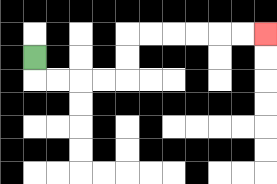{'start': '[1, 2]', 'end': '[11, 1]', 'path_directions': 'D,R,R,R,R,U,U,R,R,R,R,R,R', 'path_coordinates': '[[1, 2], [1, 3], [2, 3], [3, 3], [4, 3], [5, 3], [5, 2], [5, 1], [6, 1], [7, 1], [8, 1], [9, 1], [10, 1], [11, 1]]'}